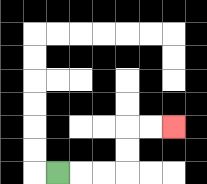{'start': '[2, 7]', 'end': '[7, 5]', 'path_directions': 'R,R,R,U,U,R,R', 'path_coordinates': '[[2, 7], [3, 7], [4, 7], [5, 7], [5, 6], [5, 5], [6, 5], [7, 5]]'}